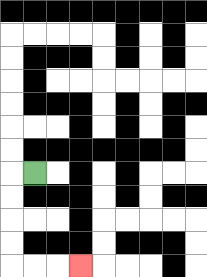{'start': '[1, 7]', 'end': '[3, 11]', 'path_directions': 'L,D,D,D,D,R,R,R', 'path_coordinates': '[[1, 7], [0, 7], [0, 8], [0, 9], [0, 10], [0, 11], [1, 11], [2, 11], [3, 11]]'}